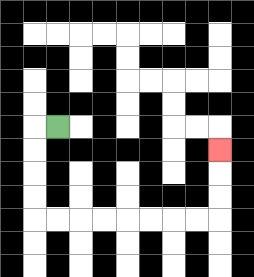{'start': '[2, 5]', 'end': '[9, 6]', 'path_directions': 'L,D,D,D,D,R,R,R,R,R,R,R,R,U,U,U', 'path_coordinates': '[[2, 5], [1, 5], [1, 6], [1, 7], [1, 8], [1, 9], [2, 9], [3, 9], [4, 9], [5, 9], [6, 9], [7, 9], [8, 9], [9, 9], [9, 8], [9, 7], [9, 6]]'}